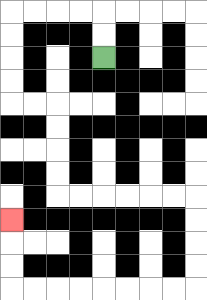{'start': '[4, 2]', 'end': '[0, 9]', 'path_directions': 'U,U,L,L,L,L,D,D,D,D,R,R,D,D,D,D,R,R,R,R,R,R,D,D,D,D,L,L,L,L,L,L,L,L,U,U,U', 'path_coordinates': '[[4, 2], [4, 1], [4, 0], [3, 0], [2, 0], [1, 0], [0, 0], [0, 1], [0, 2], [0, 3], [0, 4], [1, 4], [2, 4], [2, 5], [2, 6], [2, 7], [2, 8], [3, 8], [4, 8], [5, 8], [6, 8], [7, 8], [8, 8], [8, 9], [8, 10], [8, 11], [8, 12], [7, 12], [6, 12], [5, 12], [4, 12], [3, 12], [2, 12], [1, 12], [0, 12], [0, 11], [0, 10], [0, 9]]'}